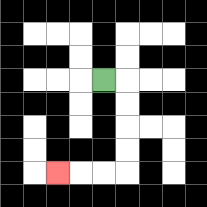{'start': '[4, 3]', 'end': '[2, 7]', 'path_directions': 'R,D,D,D,D,L,L,L', 'path_coordinates': '[[4, 3], [5, 3], [5, 4], [5, 5], [5, 6], [5, 7], [4, 7], [3, 7], [2, 7]]'}